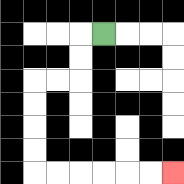{'start': '[4, 1]', 'end': '[7, 7]', 'path_directions': 'L,D,D,L,L,D,D,D,D,R,R,R,R,R,R', 'path_coordinates': '[[4, 1], [3, 1], [3, 2], [3, 3], [2, 3], [1, 3], [1, 4], [1, 5], [1, 6], [1, 7], [2, 7], [3, 7], [4, 7], [5, 7], [6, 7], [7, 7]]'}